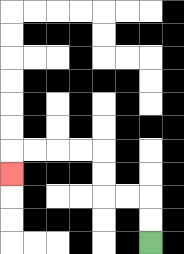{'start': '[6, 10]', 'end': '[0, 7]', 'path_directions': 'U,U,L,L,U,U,L,L,L,L,D', 'path_coordinates': '[[6, 10], [6, 9], [6, 8], [5, 8], [4, 8], [4, 7], [4, 6], [3, 6], [2, 6], [1, 6], [0, 6], [0, 7]]'}